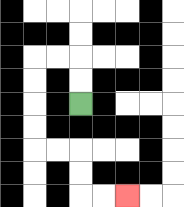{'start': '[3, 4]', 'end': '[5, 8]', 'path_directions': 'U,U,L,L,D,D,D,D,R,R,D,D,R,R', 'path_coordinates': '[[3, 4], [3, 3], [3, 2], [2, 2], [1, 2], [1, 3], [1, 4], [1, 5], [1, 6], [2, 6], [3, 6], [3, 7], [3, 8], [4, 8], [5, 8]]'}